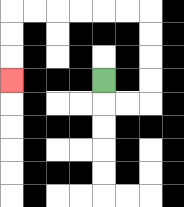{'start': '[4, 3]', 'end': '[0, 3]', 'path_directions': 'D,R,R,U,U,U,U,L,L,L,L,L,L,D,D,D', 'path_coordinates': '[[4, 3], [4, 4], [5, 4], [6, 4], [6, 3], [6, 2], [6, 1], [6, 0], [5, 0], [4, 0], [3, 0], [2, 0], [1, 0], [0, 0], [0, 1], [0, 2], [0, 3]]'}